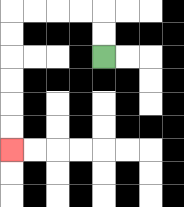{'start': '[4, 2]', 'end': '[0, 6]', 'path_directions': 'U,U,L,L,L,L,D,D,D,D,D,D', 'path_coordinates': '[[4, 2], [4, 1], [4, 0], [3, 0], [2, 0], [1, 0], [0, 0], [0, 1], [0, 2], [0, 3], [0, 4], [0, 5], [0, 6]]'}